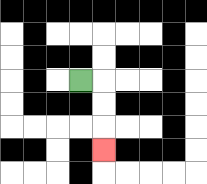{'start': '[3, 3]', 'end': '[4, 6]', 'path_directions': 'R,D,D,D', 'path_coordinates': '[[3, 3], [4, 3], [4, 4], [4, 5], [4, 6]]'}